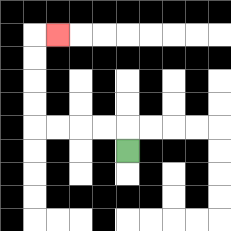{'start': '[5, 6]', 'end': '[2, 1]', 'path_directions': 'U,L,L,L,L,U,U,U,U,R', 'path_coordinates': '[[5, 6], [5, 5], [4, 5], [3, 5], [2, 5], [1, 5], [1, 4], [1, 3], [1, 2], [1, 1], [2, 1]]'}